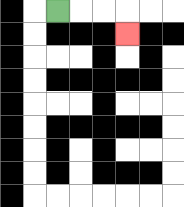{'start': '[2, 0]', 'end': '[5, 1]', 'path_directions': 'R,R,R,D', 'path_coordinates': '[[2, 0], [3, 0], [4, 0], [5, 0], [5, 1]]'}